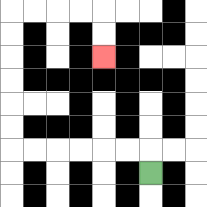{'start': '[6, 7]', 'end': '[4, 2]', 'path_directions': 'U,L,L,L,L,L,L,U,U,U,U,U,U,R,R,R,R,D,D', 'path_coordinates': '[[6, 7], [6, 6], [5, 6], [4, 6], [3, 6], [2, 6], [1, 6], [0, 6], [0, 5], [0, 4], [0, 3], [0, 2], [0, 1], [0, 0], [1, 0], [2, 0], [3, 0], [4, 0], [4, 1], [4, 2]]'}